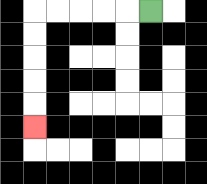{'start': '[6, 0]', 'end': '[1, 5]', 'path_directions': 'L,L,L,L,L,D,D,D,D,D', 'path_coordinates': '[[6, 0], [5, 0], [4, 0], [3, 0], [2, 0], [1, 0], [1, 1], [1, 2], [1, 3], [1, 4], [1, 5]]'}